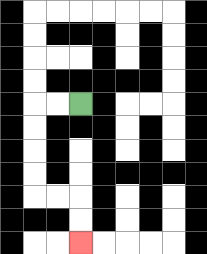{'start': '[3, 4]', 'end': '[3, 10]', 'path_directions': 'L,L,D,D,D,D,R,R,D,D', 'path_coordinates': '[[3, 4], [2, 4], [1, 4], [1, 5], [1, 6], [1, 7], [1, 8], [2, 8], [3, 8], [3, 9], [3, 10]]'}